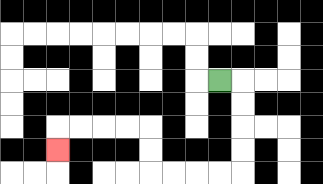{'start': '[9, 3]', 'end': '[2, 6]', 'path_directions': 'R,D,D,D,D,L,L,L,L,U,U,L,L,L,L,D', 'path_coordinates': '[[9, 3], [10, 3], [10, 4], [10, 5], [10, 6], [10, 7], [9, 7], [8, 7], [7, 7], [6, 7], [6, 6], [6, 5], [5, 5], [4, 5], [3, 5], [2, 5], [2, 6]]'}